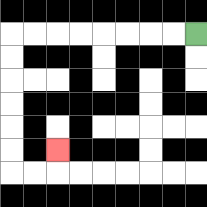{'start': '[8, 1]', 'end': '[2, 6]', 'path_directions': 'L,L,L,L,L,L,L,L,D,D,D,D,D,D,R,R,U', 'path_coordinates': '[[8, 1], [7, 1], [6, 1], [5, 1], [4, 1], [3, 1], [2, 1], [1, 1], [0, 1], [0, 2], [0, 3], [0, 4], [0, 5], [0, 6], [0, 7], [1, 7], [2, 7], [2, 6]]'}